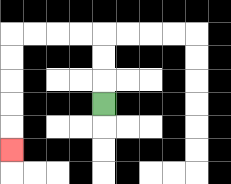{'start': '[4, 4]', 'end': '[0, 6]', 'path_directions': 'U,U,U,L,L,L,L,D,D,D,D,D', 'path_coordinates': '[[4, 4], [4, 3], [4, 2], [4, 1], [3, 1], [2, 1], [1, 1], [0, 1], [0, 2], [0, 3], [0, 4], [0, 5], [0, 6]]'}